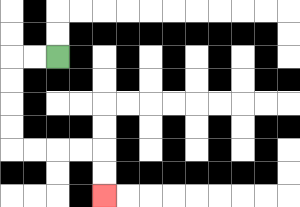{'start': '[2, 2]', 'end': '[4, 8]', 'path_directions': 'L,L,D,D,D,D,R,R,R,R,D,D', 'path_coordinates': '[[2, 2], [1, 2], [0, 2], [0, 3], [0, 4], [0, 5], [0, 6], [1, 6], [2, 6], [3, 6], [4, 6], [4, 7], [4, 8]]'}